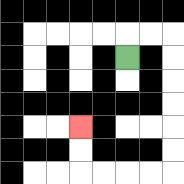{'start': '[5, 2]', 'end': '[3, 5]', 'path_directions': 'U,R,R,D,D,D,D,D,D,L,L,L,L,U,U', 'path_coordinates': '[[5, 2], [5, 1], [6, 1], [7, 1], [7, 2], [7, 3], [7, 4], [7, 5], [7, 6], [7, 7], [6, 7], [5, 7], [4, 7], [3, 7], [3, 6], [3, 5]]'}